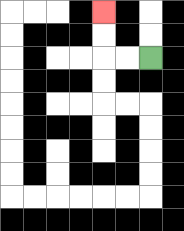{'start': '[6, 2]', 'end': '[4, 0]', 'path_directions': 'L,L,U,U', 'path_coordinates': '[[6, 2], [5, 2], [4, 2], [4, 1], [4, 0]]'}